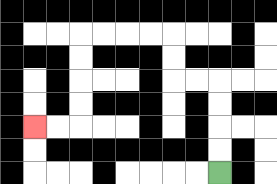{'start': '[9, 7]', 'end': '[1, 5]', 'path_directions': 'U,U,U,U,L,L,U,U,L,L,L,L,D,D,D,D,L,L', 'path_coordinates': '[[9, 7], [9, 6], [9, 5], [9, 4], [9, 3], [8, 3], [7, 3], [7, 2], [7, 1], [6, 1], [5, 1], [4, 1], [3, 1], [3, 2], [3, 3], [3, 4], [3, 5], [2, 5], [1, 5]]'}